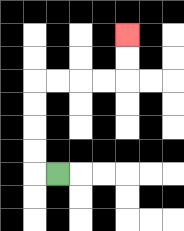{'start': '[2, 7]', 'end': '[5, 1]', 'path_directions': 'L,U,U,U,U,R,R,R,R,U,U', 'path_coordinates': '[[2, 7], [1, 7], [1, 6], [1, 5], [1, 4], [1, 3], [2, 3], [3, 3], [4, 3], [5, 3], [5, 2], [5, 1]]'}